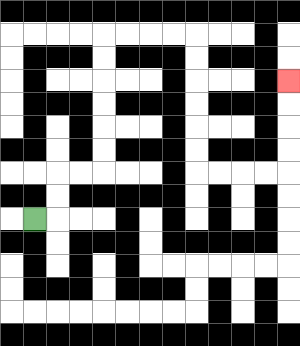{'start': '[1, 9]', 'end': '[12, 3]', 'path_directions': 'R,U,U,R,R,U,U,U,U,U,U,R,R,R,R,D,D,D,D,D,D,R,R,R,R,U,U,U,U', 'path_coordinates': '[[1, 9], [2, 9], [2, 8], [2, 7], [3, 7], [4, 7], [4, 6], [4, 5], [4, 4], [4, 3], [4, 2], [4, 1], [5, 1], [6, 1], [7, 1], [8, 1], [8, 2], [8, 3], [8, 4], [8, 5], [8, 6], [8, 7], [9, 7], [10, 7], [11, 7], [12, 7], [12, 6], [12, 5], [12, 4], [12, 3]]'}